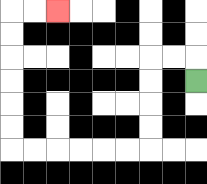{'start': '[8, 3]', 'end': '[2, 0]', 'path_directions': 'U,L,L,D,D,D,D,L,L,L,L,L,L,U,U,U,U,U,U,R,R', 'path_coordinates': '[[8, 3], [8, 2], [7, 2], [6, 2], [6, 3], [6, 4], [6, 5], [6, 6], [5, 6], [4, 6], [3, 6], [2, 6], [1, 6], [0, 6], [0, 5], [0, 4], [0, 3], [0, 2], [0, 1], [0, 0], [1, 0], [2, 0]]'}